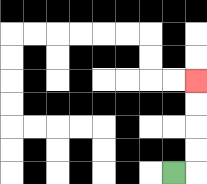{'start': '[7, 7]', 'end': '[8, 3]', 'path_directions': 'R,U,U,U,U', 'path_coordinates': '[[7, 7], [8, 7], [8, 6], [8, 5], [8, 4], [8, 3]]'}